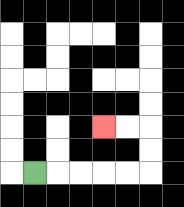{'start': '[1, 7]', 'end': '[4, 5]', 'path_directions': 'R,R,R,R,R,U,U,L,L', 'path_coordinates': '[[1, 7], [2, 7], [3, 7], [4, 7], [5, 7], [6, 7], [6, 6], [6, 5], [5, 5], [4, 5]]'}